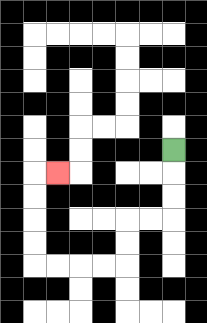{'start': '[7, 6]', 'end': '[2, 7]', 'path_directions': 'D,D,D,L,L,D,D,L,L,L,L,U,U,U,U,R', 'path_coordinates': '[[7, 6], [7, 7], [7, 8], [7, 9], [6, 9], [5, 9], [5, 10], [5, 11], [4, 11], [3, 11], [2, 11], [1, 11], [1, 10], [1, 9], [1, 8], [1, 7], [2, 7]]'}